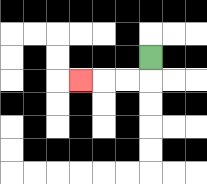{'start': '[6, 2]', 'end': '[3, 3]', 'path_directions': 'D,L,L,L', 'path_coordinates': '[[6, 2], [6, 3], [5, 3], [4, 3], [3, 3]]'}